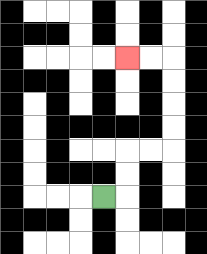{'start': '[4, 8]', 'end': '[5, 2]', 'path_directions': 'R,U,U,R,R,U,U,U,U,L,L', 'path_coordinates': '[[4, 8], [5, 8], [5, 7], [5, 6], [6, 6], [7, 6], [7, 5], [7, 4], [7, 3], [7, 2], [6, 2], [5, 2]]'}